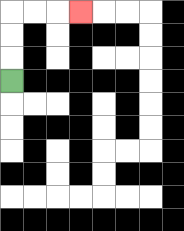{'start': '[0, 3]', 'end': '[3, 0]', 'path_directions': 'U,U,U,R,R,R', 'path_coordinates': '[[0, 3], [0, 2], [0, 1], [0, 0], [1, 0], [2, 0], [3, 0]]'}